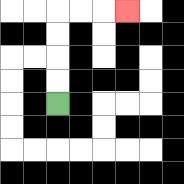{'start': '[2, 4]', 'end': '[5, 0]', 'path_directions': 'U,U,U,U,R,R,R', 'path_coordinates': '[[2, 4], [2, 3], [2, 2], [2, 1], [2, 0], [3, 0], [4, 0], [5, 0]]'}